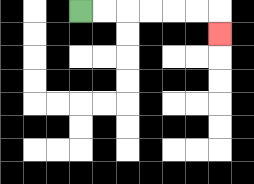{'start': '[3, 0]', 'end': '[9, 1]', 'path_directions': 'R,R,R,R,R,R,D', 'path_coordinates': '[[3, 0], [4, 0], [5, 0], [6, 0], [7, 0], [8, 0], [9, 0], [9, 1]]'}